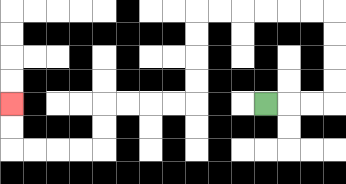{'start': '[11, 4]', 'end': '[0, 4]', 'path_directions': 'R,R,R,U,U,U,U,L,L,L,L,L,L,D,D,D,D,L,L,L,L,D,D,L,L,L,L,U,U', 'path_coordinates': '[[11, 4], [12, 4], [13, 4], [14, 4], [14, 3], [14, 2], [14, 1], [14, 0], [13, 0], [12, 0], [11, 0], [10, 0], [9, 0], [8, 0], [8, 1], [8, 2], [8, 3], [8, 4], [7, 4], [6, 4], [5, 4], [4, 4], [4, 5], [4, 6], [3, 6], [2, 6], [1, 6], [0, 6], [0, 5], [0, 4]]'}